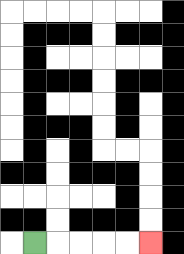{'start': '[1, 10]', 'end': '[6, 10]', 'path_directions': 'R,R,R,R,R', 'path_coordinates': '[[1, 10], [2, 10], [3, 10], [4, 10], [5, 10], [6, 10]]'}